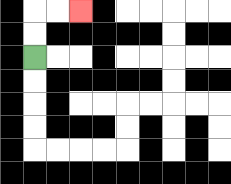{'start': '[1, 2]', 'end': '[3, 0]', 'path_directions': 'U,U,R,R', 'path_coordinates': '[[1, 2], [1, 1], [1, 0], [2, 0], [3, 0]]'}